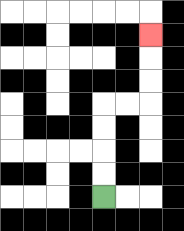{'start': '[4, 8]', 'end': '[6, 1]', 'path_directions': 'U,U,U,U,R,R,U,U,U', 'path_coordinates': '[[4, 8], [4, 7], [4, 6], [4, 5], [4, 4], [5, 4], [6, 4], [6, 3], [6, 2], [6, 1]]'}